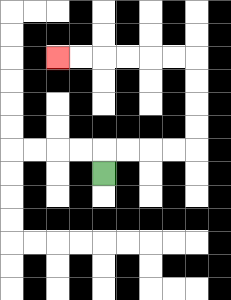{'start': '[4, 7]', 'end': '[2, 2]', 'path_directions': 'U,R,R,R,R,U,U,U,U,L,L,L,L,L,L', 'path_coordinates': '[[4, 7], [4, 6], [5, 6], [6, 6], [7, 6], [8, 6], [8, 5], [8, 4], [8, 3], [8, 2], [7, 2], [6, 2], [5, 2], [4, 2], [3, 2], [2, 2]]'}